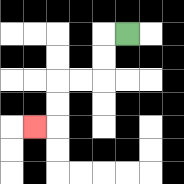{'start': '[5, 1]', 'end': '[1, 5]', 'path_directions': 'L,D,D,L,L,D,D,L', 'path_coordinates': '[[5, 1], [4, 1], [4, 2], [4, 3], [3, 3], [2, 3], [2, 4], [2, 5], [1, 5]]'}